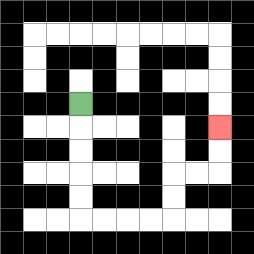{'start': '[3, 4]', 'end': '[9, 5]', 'path_directions': 'D,D,D,D,D,R,R,R,R,U,U,R,R,U,U', 'path_coordinates': '[[3, 4], [3, 5], [3, 6], [3, 7], [3, 8], [3, 9], [4, 9], [5, 9], [6, 9], [7, 9], [7, 8], [7, 7], [8, 7], [9, 7], [9, 6], [9, 5]]'}